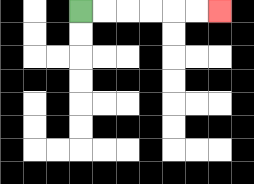{'start': '[3, 0]', 'end': '[9, 0]', 'path_directions': 'R,R,R,R,R,R', 'path_coordinates': '[[3, 0], [4, 0], [5, 0], [6, 0], [7, 0], [8, 0], [9, 0]]'}